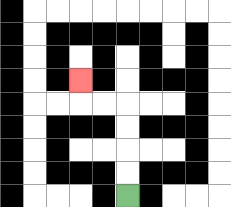{'start': '[5, 8]', 'end': '[3, 3]', 'path_directions': 'U,U,U,U,L,L,U', 'path_coordinates': '[[5, 8], [5, 7], [5, 6], [5, 5], [5, 4], [4, 4], [3, 4], [3, 3]]'}